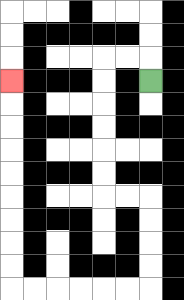{'start': '[6, 3]', 'end': '[0, 3]', 'path_directions': 'U,L,L,D,D,D,D,D,D,R,R,D,D,D,D,L,L,L,L,L,L,U,U,U,U,U,U,U,U,U', 'path_coordinates': '[[6, 3], [6, 2], [5, 2], [4, 2], [4, 3], [4, 4], [4, 5], [4, 6], [4, 7], [4, 8], [5, 8], [6, 8], [6, 9], [6, 10], [6, 11], [6, 12], [5, 12], [4, 12], [3, 12], [2, 12], [1, 12], [0, 12], [0, 11], [0, 10], [0, 9], [0, 8], [0, 7], [0, 6], [0, 5], [0, 4], [0, 3]]'}